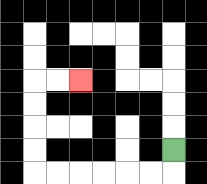{'start': '[7, 6]', 'end': '[3, 3]', 'path_directions': 'D,L,L,L,L,L,L,U,U,U,U,R,R', 'path_coordinates': '[[7, 6], [7, 7], [6, 7], [5, 7], [4, 7], [3, 7], [2, 7], [1, 7], [1, 6], [1, 5], [1, 4], [1, 3], [2, 3], [3, 3]]'}